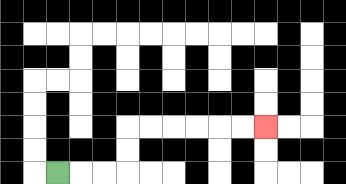{'start': '[2, 7]', 'end': '[11, 5]', 'path_directions': 'R,R,R,U,U,R,R,R,R,R,R', 'path_coordinates': '[[2, 7], [3, 7], [4, 7], [5, 7], [5, 6], [5, 5], [6, 5], [7, 5], [8, 5], [9, 5], [10, 5], [11, 5]]'}